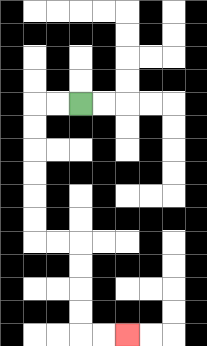{'start': '[3, 4]', 'end': '[5, 14]', 'path_directions': 'L,L,D,D,D,D,D,D,R,R,D,D,D,D,R,R', 'path_coordinates': '[[3, 4], [2, 4], [1, 4], [1, 5], [1, 6], [1, 7], [1, 8], [1, 9], [1, 10], [2, 10], [3, 10], [3, 11], [3, 12], [3, 13], [3, 14], [4, 14], [5, 14]]'}